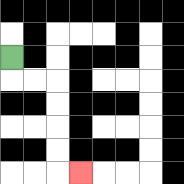{'start': '[0, 2]', 'end': '[3, 7]', 'path_directions': 'D,R,R,D,D,D,D,R', 'path_coordinates': '[[0, 2], [0, 3], [1, 3], [2, 3], [2, 4], [2, 5], [2, 6], [2, 7], [3, 7]]'}